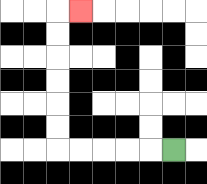{'start': '[7, 6]', 'end': '[3, 0]', 'path_directions': 'L,L,L,L,L,U,U,U,U,U,U,R', 'path_coordinates': '[[7, 6], [6, 6], [5, 6], [4, 6], [3, 6], [2, 6], [2, 5], [2, 4], [2, 3], [2, 2], [2, 1], [2, 0], [3, 0]]'}